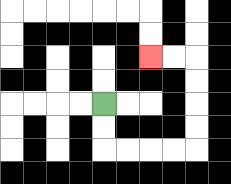{'start': '[4, 4]', 'end': '[6, 2]', 'path_directions': 'D,D,R,R,R,R,U,U,U,U,L,L', 'path_coordinates': '[[4, 4], [4, 5], [4, 6], [5, 6], [6, 6], [7, 6], [8, 6], [8, 5], [8, 4], [8, 3], [8, 2], [7, 2], [6, 2]]'}